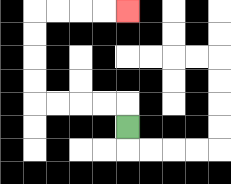{'start': '[5, 5]', 'end': '[5, 0]', 'path_directions': 'U,L,L,L,L,U,U,U,U,R,R,R,R', 'path_coordinates': '[[5, 5], [5, 4], [4, 4], [3, 4], [2, 4], [1, 4], [1, 3], [1, 2], [1, 1], [1, 0], [2, 0], [3, 0], [4, 0], [5, 0]]'}